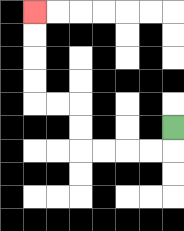{'start': '[7, 5]', 'end': '[1, 0]', 'path_directions': 'D,L,L,L,L,U,U,L,L,U,U,U,U', 'path_coordinates': '[[7, 5], [7, 6], [6, 6], [5, 6], [4, 6], [3, 6], [3, 5], [3, 4], [2, 4], [1, 4], [1, 3], [1, 2], [1, 1], [1, 0]]'}